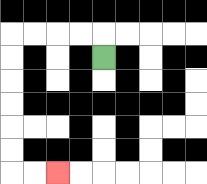{'start': '[4, 2]', 'end': '[2, 7]', 'path_directions': 'U,L,L,L,L,D,D,D,D,D,D,R,R', 'path_coordinates': '[[4, 2], [4, 1], [3, 1], [2, 1], [1, 1], [0, 1], [0, 2], [0, 3], [0, 4], [0, 5], [0, 6], [0, 7], [1, 7], [2, 7]]'}